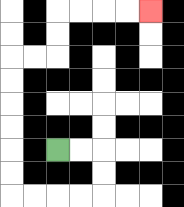{'start': '[2, 6]', 'end': '[6, 0]', 'path_directions': 'R,R,D,D,L,L,L,L,U,U,U,U,U,U,R,R,U,U,R,R,R,R', 'path_coordinates': '[[2, 6], [3, 6], [4, 6], [4, 7], [4, 8], [3, 8], [2, 8], [1, 8], [0, 8], [0, 7], [0, 6], [0, 5], [0, 4], [0, 3], [0, 2], [1, 2], [2, 2], [2, 1], [2, 0], [3, 0], [4, 0], [5, 0], [6, 0]]'}